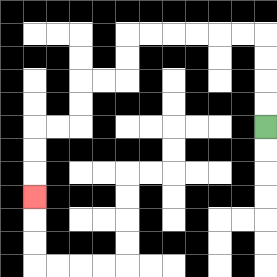{'start': '[11, 5]', 'end': '[1, 8]', 'path_directions': 'U,U,U,U,L,L,L,L,L,L,D,D,L,L,D,D,L,L,D,D,D', 'path_coordinates': '[[11, 5], [11, 4], [11, 3], [11, 2], [11, 1], [10, 1], [9, 1], [8, 1], [7, 1], [6, 1], [5, 1], [5, 2], [5, 3], [4, 3], [3, 3], [3, 4], [3, 5], [2, 5], [1, 5], [1, 6], [1, 7], [1, 8]]'}